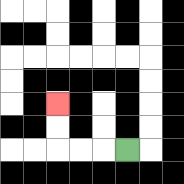{'start': '[5, 6]', 'end': '[2, 4]', 'path_directions': 'L,L,L,U,U', 'path_coordinates': '[[5, 6], [4, 6], [3, 6], [2, 6], [2, 5], [2, 4]]'}